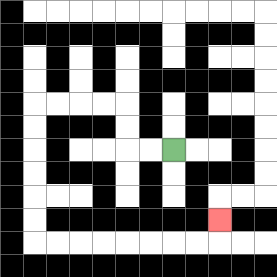{'start': '[7, 6]', 'end': '[9, 9]', 'path_directions': 'L,L,U,U,L,L,L,L,D,D,D,D,D,D,R,R,R,R,R,R,R,R,U', 'path_coordinates': '[[7, 6], [6, 6], [5, 6], [5, 5], [5, 4], [4, 4], [3, 4], [2, 4], [1, 4], [1, 5], [1, 6], [1, 7], [1, 8], [1, 9], [1, 10], [2, 10], [3, 10], [4, 10], [5, 10], [6, 10], [7, 10], [8, 10], [9, 10], [9, 9]]'}